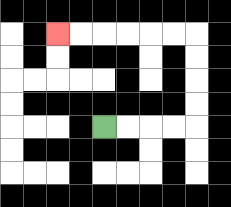{'start': '[4, 5]', 'end': '[2, 1]', 'path_directions': 'R,R,R,R,U,U,U,U,L,L,L,L,L,L', 'path_coordinates': '[[4, 5], [5, 5], [6, 5], [7, 5], [8, 5], [8, 4], [8, 3], [8, 2], [8, 1], [7, 1], [6, 1], [5, 1], [4, 1], [3, 1], [2, 1]]'}